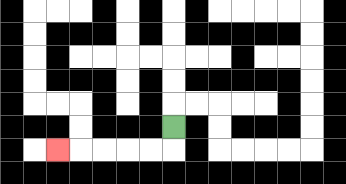{'start': '[7, 5]', 'end': '[2, 6]', 'path_directions': 'D,L,L,L,L,L', 'path_coordinates': '[[7, 5], [7, 6], [6, 6], [5, 6], [4, 6], [3, 6], [2, 6]]'}